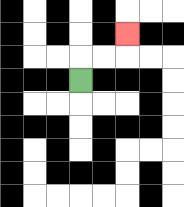{'start': '[3, 3]', 'end': '[5, 1]', 'path_directions': 'U,R,R,U', 'path_coordinates': '[[3, 3], [3, 2], [4, 2], [5, 2], [5, 1]]'}